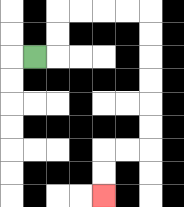{'start': '[1, 2]', 'end': '[4, 8]', 'path_directions': 'R,U,U,R,R,R,R,D,D,D,D,D,D,L,L,D,D', 'path_coordinates': '[[1, 2], [2, 2], [2, 1], [2, 0], [3, 0], [4, 0], [5, 0], [6, 0], [6, 1], [6, 2], [6, 3], [6, 4], [6, 5], [6, 6], [5, 6], [4, 6], [4, 7], [4, 8]]'}